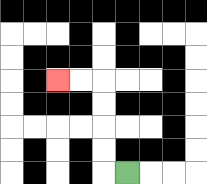{'start': '[5, 7]', 'end': '[2, 3]', 'path_directions': 'L,U,U,U,U,L,L', 'path_coordinates': '[[5, 7], [4, 7], [4, 6], [4, 5], [4, 4], [4, 3], [3, 3], [2, 3]]'}